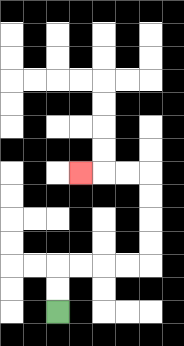{'start': '[2, 13]', 'end': '[3, 7]', 'path_directions': 'U,U,R,R,R,R,U,U,U,U,L,L,L', 'path_coordinates': '[[2, 13], [2, 12], [2, 11], [3, 11], [4, 11], [5, 11], [6, 11], [6, 10], [6, 9], [6, 8], [6, 7], [5, 7], [4, 7], [3, 7]]'}